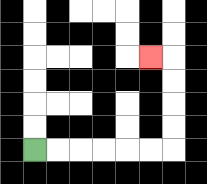{'start': '[1, 6]', 'end': '[6, 2]', 'path_directions': 'R,R,R,R,R,R,U,U,U,U,L', 'path_coordinates': '[[1, 6], [2, 6], [3, 6], [4, 6], [5, 6], [6, 6], [7, 6], [7, 5], [7, 4], [7, 3], [7, 2], [6, 2]]'}